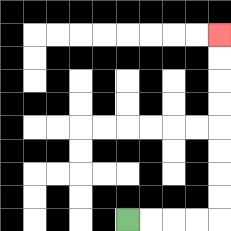{'start': '[5, 9]', 'end': '[9, 1]', 'path_directions': 'R,R,R,R,U,U,U,U,U,U,U,U', 'path_coordinates': '[[5, 9], [6, 9], [7, 9], [8, 9], [9, 9], [9, 8], [9, 7], [9, 6], [9, 5], [9, 4], [9, 3], [9, 2], [9, 1]]'}